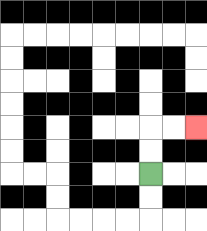{'start': '[6, 7]', 'end': '[8, 5]', 'path_directions': 'U,U,R,R', 'path_coordinates': '[[6, 7], [6, 6], [6, 5], [7, 5], [8, 5]]'}